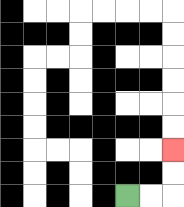{'start': '[5, 8]', 'end': '[7, 6]', 'path_directions': 'R,R,U,U', 'path_coordinates': '[[5, 8], [6, 8], [7, 8], [7, 7], [7, 6]]'}